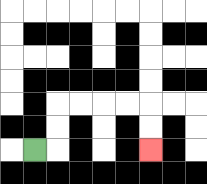{'start': '[1, 6]', 'end': '[6, 6]', 'path_directions': 'R,U,U,R,R,R,R,D,D', 'path_coordinates': '[[1, 6], [2, 6], [2, 5], [2, 4], [3, 4], [4, 4], [5, 4], [6, 4], [6, 5], [6, 6]]'}